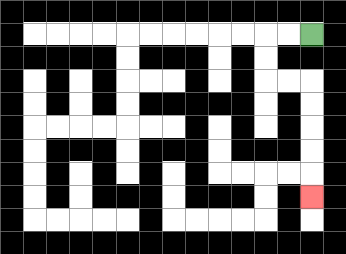{'start': '[13, 1]', 'end': '[13, 8]', 'path_directions': 'L,L,D,D,R,R,D,D,D,D,D', 'path_coordinates': '[[13, 1], [12, 1], [11, 1], [11, 2], [11, 3], [12, 3], [13, 3], [13, 4], [13, 5], [13, 6], [13, 7], [13, 8]]'}